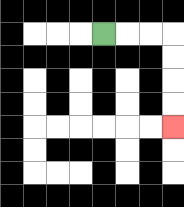{'start': '[4, 1]', 'end': '[7, 5]', 'path_directions': 'R,R,R,D,D,D,D', 'path_coordinates': '[[4, 1], [5, 1], [6, 1], [7, 1], [7, 2], [7, 3], [7, 4], [7, 5]]'}